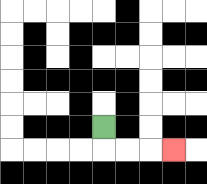{'start': '[4, 5]', 'end': '[7, 6]', 'path_directions': 'D,R,R,R', 'path_coordinates': '[[4, 5], [4, 6], [5, 6], [6, 6], [7, 6]]'}